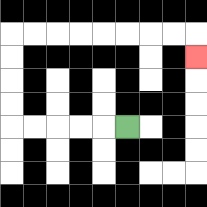{'start': '[5, 5]', 'end': '[8, 2]', 'path_directions': 'L,L,L,L,L,U,U,U,U,R,R,R,R,R,R,R,R,D', 'path_coordinates': '[[5, 5], [4, 5], [3, 5], [2, 5], [1, 5], [0, 5], [0, 4], [0, 3], [0, 2], [0, 1], [1, 1], [2, 1], [3, 1], [4, 1], [5, 1], [6, 1], [7, 1], [8, 1], [8, 2]]'}